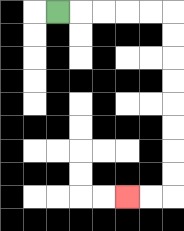{'start': '[2, 0]', 'end': '[5, 8]', 'path_directions': 'R,R,R,R,R,D,D,D,D,D,D,D,D,L,L', 'path_coordinates': '[[2, 0], [3, 0], [4, 0], [5, 0], [6, 0], [7, 0], [7, 1], [7, 2], [7, 3], [7, 4], [7, 5], [7, 6], [7, 7], [7, 8], [6, 8], [5, 8]]'}